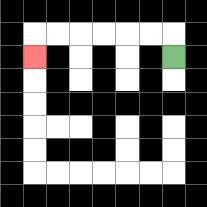{'start': '[7, 2]', 'end': '[1, 2]', 'path_directions': 'U,L,L,L,L,L,L,D', 'path_coordinates': '[[7, 2], [7, 1], [6, 1], [5, 1], [4, 1], [3, 1], [2, 1], [1, 1], [1, 2]]'}